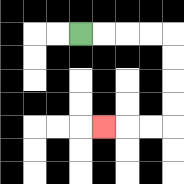{'start': '[3, 1]', 'end': '[4, 5]', 'path_directions': 'R,R,R,R,D,D,D,D,L,L,L', 'path_coordinates': '[[3, 1], [4, 1], [5, 1], [6, 1], [7, 1], [7, 2], [7, 3], [7, 4], [7, 5], [6, 5], [5, 5], [4, 5]]'}